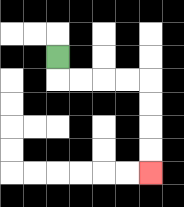{'start': '[2, 2]', 'end': '[6, 7]', 'path_directions': 'D,R,R,R,R,D,D,D,D', 'path_coordinates': '[[2, 2], [2, 3], [3, 3], [4, 3], [5, 3], [6, 3], [6, 4], [6, 5], [6, 6], [6, 7]]'}